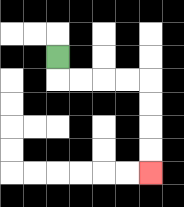{'start': '[2, 2]', 'end': '[6, 7]', 'path_directions': 'D,R,R,R,R,D,D,D,D', 'path_coordinates': '[[2, 2], [2, 3], [3, 3], [4, 3], [5, 3], [6, 3], [6, 4], [6, 5], [6, 6], [6, 7]]'}